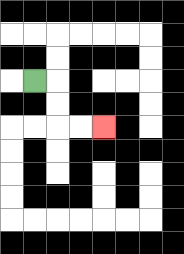{'start': '[1, 3]', 'end': '[4, 5]', 'path_directions': 'R,D,D,R,R', 'path_coordinates': '[[1, 3], [2, 3], [2, 4], [2, 5], [3, 5], [4, 5]]'}